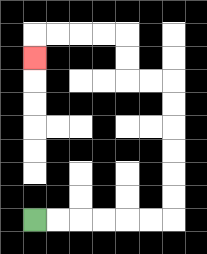{'start': '[1, 9]', 'end': '[1, 2]', 'path_directions': 'R,R,R,R,R,R,U,U,U,U,U,U,L,L,U,U,L,L,L,L,D', 'path_coordinates': '[[1, 9], [2, 9], [3, 9], [4, 9], [5, 9], [6, 9], [7, 9], [7, 8], [7, 7], [7, 6], [7, 5], [7, 4], [7, 3], [6, 3], [5, 3], [5, 2], [5, 1], [4, 1], [3, 1], [2, 1], [1, 1], [1, 2]]'}